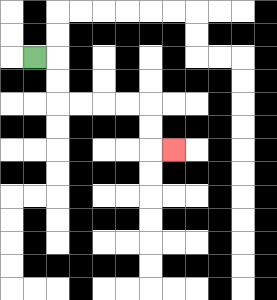{'start': '[1, 2]', 'end': '[7, 6]', 'path_directions': 'R,D,D,R,R,R,R,D,D,R', 'path_coordinates': '[[1, 2], [2, 2], [2, 3], [2, 4], [3, 4], [4, 4], [5, 4], [6, 4], [6, 5], [6, 6], [7, 6]]'}